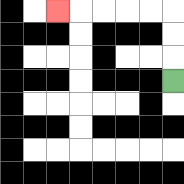{'start': '[7, 3]', 'end': '[2, 0]', 'path_directions': 'U,U,U,L,L,L,L,L', 'path_coordinates': '[[7, 3], [7, 2], [7, 1], [7, 0], [6, 0], [5, 0], [4, 0], [3, 0], [2, 0]]'}